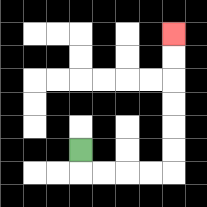{'start': '[3, 6]', 'end': '[7, 1]', 'path_directions': 'D,R,R,R,R,U,U,U,U,U,U', 'path_coordinates': '[[3, 6], [3, 7], [4, 7], [5, 7], [6, 7], [7, 7], [7, 6], [7, 5], [7, 4], [7, 3], [7, 2], [7, 1]]'}